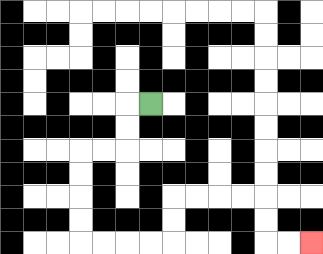{'start': '[6, 4]', 'end': '[13, 10]', 'path_directions': 'L,D,D,L,L,D,D,D,D,R,R,R,R,U,U,R,R,R,R,D,D,R,R', 'path_coordinates': '[[6, 4], [5, 4], [5, 5], [5, 6], [4, 6], [3, 6], [3, 7], [3, 8], [3, 9], [3, 10], [4, 10], [5, 10], [6, 10], [7, 10], [7, 9], [7, 8], [8, 8], [9, 8], [10, 8], [11, 8], [11, 9], [11, 10], [12, 10], [13, 10]]'}